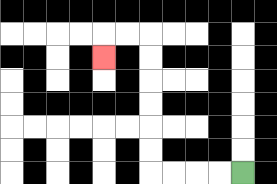{'start': '[10, 7]', 'end': '[4, 2]', 'path_directions': 'L,L,L,L,U,U,U,U,U,U,L,L,D', 'path_coordinates': '[[10, 7], [9, 7], [8, 7], [7, 7], [6, 7], [6, 6], [6, 5], [6, 4], [6, 3], [6, 2], [6, 1], [5, 1], [4, 1], [4, 2]]'}